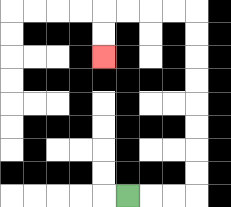{'start': '[5, 8]', 'end': '[4, 2]', 'path_directions': 'R,R,R,U,U,U,U,U,U,U,U,L,L,L,L,D,D', 'path_coordinates': '[[5, 8], [6, 8], [7, 8], [8, 8], [8, 7], [8, 6], [8, 5], [8, 4], [8, 3], [8, 2], [8, 1], [8, 0], [7, 0], [6, 0], [5, 0], [4, 0], [4, 1], [4, 2]]'}